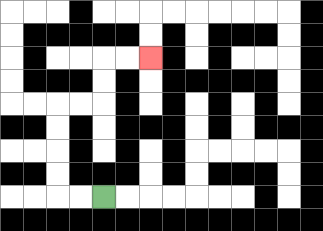{'start': '[4, 8]', 'end': '[6, 2]', 'path_directions': 'L,L,U,U,U,U,R,R,U,U,R,R', 'path_coordinates': '[[4, 8], [3, 8], [2, 8], [2, 7], [2, 6], [2, 5], [2, 4], [3, 4], [4, 4], [4, 3], [4, 2], [5, 2], [6, 2]]'}